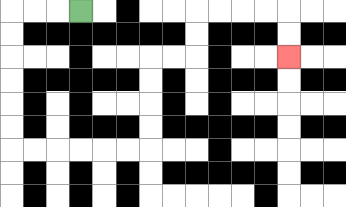{'start': '[3, 0]', 'end': '[12, 2]', 'path_directions': 'L,L,L,D,D,D,D,D,D,R,R,R,R,R,R,U,U,U,U,R,R,U,U,R,R,R,R,D,D', 'path_coordinates': '[[3, 0], [2, 0], [1, 0], [0, 0], [0, 1], [0, 2], [0, 3], [0, 4], [0, 5], [0, 6], [1, 6], [2, 6], [3, 6], [4, 6], [5, 6], [6, 6], [6, 5], [6, 4], [6, 3], [6, 2], [7, 2], [8, 2], [8, 1], [8, 0], [9, 0], [10, 0], [11, 0], [12, 0], [12, 1], [12, 2]]'}